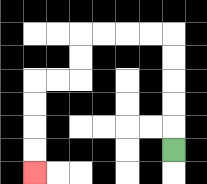{'start': '[7, 6]', 'end': '[1, 7]', 'path_directions': 'U,U,U,U,U,L,L,L,L,D,D,L,L,D,D,D,D', 'path_coordinates': '[[7, 6], [7, 5], [7, 4], [7, 3], [7, 2], [7, 1], [6, 1], [5, 1], [4, 1], [3, 1], [3, 2], [3, 3], [2, 3], [1, 3], [1, 4], [1, 5], [1, 6], [1, 7]]'}